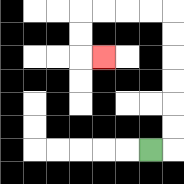{'start': '[6, 6]', 'end': '[4, 2]', 'path_directions': 'R,U,U,U,U,U,U,L,L,L,L,D,D,R', 'path_coordinates': '[[6, 6], [7, 6], [7, 5], [7, 4], [7, 3], [7, 2], [7, 1], [7, 0], [6, 0], [5, 0], [4, 0], [3, 0], [3, 1], [3, 2], [4, 2]]'}